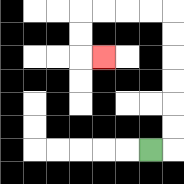{'start': '[6, 6]', 'end': '[4, 2]', 'path_directions': 'R,U,U,U,U,U,U,L,L,L,L,D,D,R', 'path_coordinates': '[[6, 6], [7, 6], [7, 5], [7, 4], [7, 3], [7, 2], [7, 1], [7, 0], [6, 0], [5, 0], [4, 0], [3, 0], [3, 1], [3, 2], [4, 2]]'}